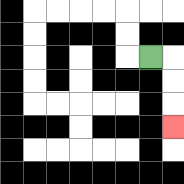{'start': '[6, 2]', 'end': '[7, 5]', 'path_directions': 'R,D,D,D', 'path_coordinates': '[[6, 2], [7, 2], [7, 3], [7, 4], [7, 5]]'}